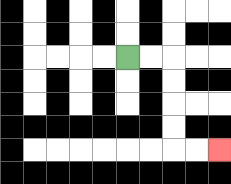{'start': '[5, 2]', 'end': '[9, 6]', 'path_directions': 'R,R,D,D,D,D,R,R', 'path_coordinates': '[[5, 2], [6, 2], [7, 2], [7, 3], [7, 4], [7, 5], [7, 6], [8, 6], [9, 6]]'}